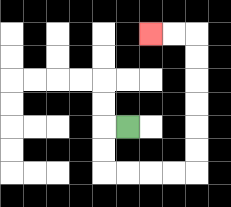{'start': '[5, 5]', 'end': '[6, 1]', 'path_directions': 'L,D,D,R,R,R,R,U,U,U,U,U,U,L,L', 'path_coordinates': '[[5, 5], [4, 5], [4, 6], [4, 7], [5, 7], [6, 7], [7, 7], [8, 7], [8, 6], [8, 5], [8, 4], [8, 3], [8, 2], [8, 1], [7, 1], [6, 1]]'}